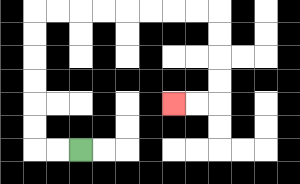{'start': '[3, 6]', 'end': '[7, 4]', 'path_directions': 'L,L,U,U,U,U,U,U,R,R,R,R,R,R,R,R,D,D,D,D,L,L', 'path_coordinates': '[[3, 6], [2, 6], [1, 6], [1, 5], [1, 4], [1, 3], [1, 2], [1, 1], [1, 0], [2, 0], [3, 0], [4, 0], [5, 0], [6, 0], [7, 0], [8, 0], [9, 0], [9, 1], [9, 2], [9, 3], [9, 4], [8, 4], [7, 4]]'}